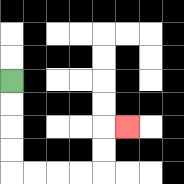{'start': '[0, 3]', 'end': '[5, 5]', 'path_directions': 'D,D,D,D,R,R,R,R,U,U,R', 'path_coordinates': '[[0, 3], [0, 4], [0, 5], [0, 6], [0, 7], [1, 7], [2, 7], [3, 7], [4, 7], [4, 6], [4, 5], [5, 5]]'}